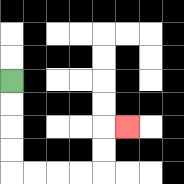{'start': '[0, 3]', 'end': '[5, 5]', 'path_directions': 'D,D,D,D,R,R,R,R,U,U,R', 'path_coordinates': '[[0, 3], [0, 4], [0, 5], [0, 6], [0, 7], [1, 7], [2, 7], [3, 7], [4, 7], [4, 6], [4, 5], [5, 5]]'}